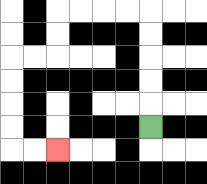{'start': '[6, 5]', 'end': '[2, 6]', 'path_directions': 'U,U,U,U,U,L,L,L,L,D,D,L,L,D,D,D,D,R,R', 'path_coordinates': '[[6, 5], [6, 4], [6, 3], [6, 2], [6, 1], [6, 0], [5, 0], [4, 0], [3, 0], [2, 0], [2, 1], [2, 2], [1, 2], [0, 2], [0, 3], [0, 4], [0, 5], [0, 6], [1, 6], [2, 6]]'}